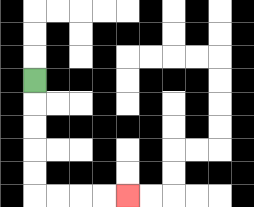{'start': '[1, 3]', 'end': '[5, 8]', 'path_directions': 'D,D,D,D,D,R,R,R,R', 'path_coordinates': '[[1, 3], [1, 4], [1, 5], [1, 6], [1, 7], [1, 8], [2, 8], [3, 8], [4, 8], [5, 8]]'}